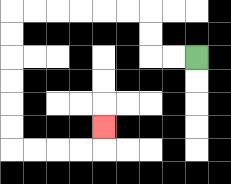{'start': '[8, 2]', 'end': '[4, 5]', 'path_directions': 'L,L,U,U,L,L,L,L,L,L,D,D,D,D,D,D,R,R,R,R,U', 'path_coordinates': '[[8, 2], [7, 2], [6, 2], [6, 1], [6, 0], [5, 0], [4, 0], [3, 0], [2, 0], [1, 0], [0, 0], [0, 1], [0, 2], [0, 3], [0, 4], [0, 5], [0, 6], [1, 6], [2, 6], [3, 6], [4, 6], [4, 5]]'}